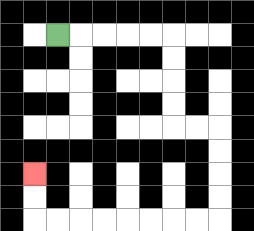{'start': '[2, 1]', 'end': '[1, 7]', 'path_directions': 'R,R,R,R,R,D,D,D,D,R,R,D,D,D,D,L,L,L,L,L,L,L,L,U,U', 'path_coordinates': '[[2, 1], [3, 1], [4, 1], [5, 1], [6, 1], [7, 1], [7, 2], [7, 3], [7, 4], [7, 5], [8, 5], [9, 5], [9, 6], [9, 7], [9, 8], [9, 9], [8, 9], [7, 9], [6, 9], [5, 9], [4, 9], [3, 9], [2, 9], [1, 9], [1, 8], [1, 7]]'}